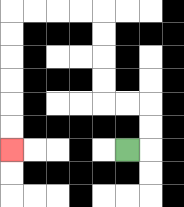{'start': '[5, 6]', 'end': '[0, 6]', 'path_directions': 'R,U,U,L,L,U,U,U,U,L,L,L,L,D,D,D,D,D,D', 'path_coordinates': '[[5, 6], [6, 6], [6, 5], [6, 4], [5, 4], [4, 4], [4, 3], [4, 2], [4, 1], [4, 0], [3, 0], [2, 0], [1, 0], [0, 0], [0, 1], [0, 2], [0, 3], [0, 4], [0, 5], [0, 6]]'}